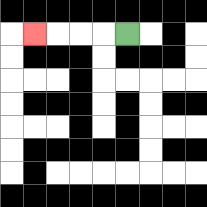{'start': '[5, 1]', 'end': '[1, 1]', 'path_directions': 'L,L,L,L', 'path_coordinates': '[[5, 1], [4, 1], [3, 1], [2, 1], [1, 1]]'}